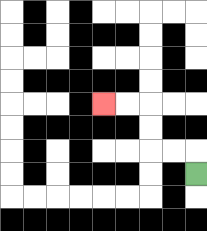{'start': '[8, 7]', 'end': '[4, 4]', 'path_directions': 'U,L,L,U,U,L,L', 'path_coordinates': '[[8, 7], [8, 6], [7, 6], [6, 6], [6, 5], [6, 4], [5, 4], [4, 4]]'}